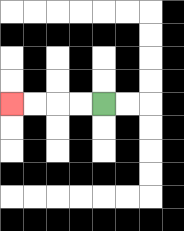{'start': '[4, 4]', 'end': '[0, 4]', 'path_directions': 'L,L,L,L', 'path_coordinates': '[[4, 4], [3, 4], [2, 4], [1, 4], [0, 4]]'}